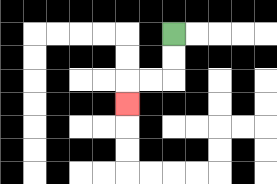{'start': '[7, 1]', 'end': '[5, 4]', 'path_directions': 'D,D,L,L,D', 'path_coordinates': '[[7, 1], [7, 2], [7, 3], [6, 3], [5, 3], [5, 4]]'}